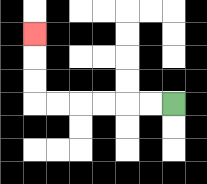{'start': '[7, 4]', 'end': '[1, 1]', 'path_directions': 'L,L,L,L,L,L,U,U,U', 'path_coordinates': '[[7, 4], [6, 4], [5, 4], [4, 4], [3, 4], [2, 4], [1, 4], [1, 3], [1, 2], [1, 1]]'}